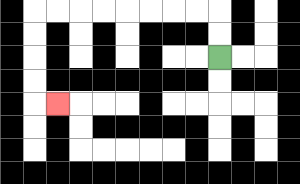{'start': '[9, 2]', 'end': '[2, 4]', 'path_directions': 'U,U,L,L,L,L,L,L,L,L,D,D,D,D,R', 'path_coordinates': '[[9, 2], [9, 1], [9, 0], [8, 0], [7, 0], [6, 0], [5, 0], [4, 0], [3, 0], [2, 0], [1, 0], [1, 1], [1, 2], [1, 3], [1, 4], [2, 4]]'}